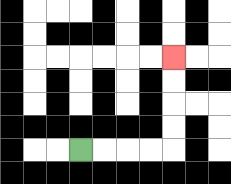{'start': '[3, 6]', 'end': '[7, 2]', 'path_directions': 'R,R,R,R,U,U,U,U', 'path_coordinates': '[[3, 6], [4, 6], [5, 6], [6, 6], [7, 6], [7, 5], [7, 4], [7, 3], [7, 2]]'}